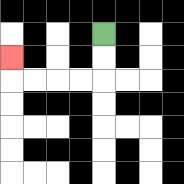{'start': '[4, 1]', 'end': '[0, 2]', 'path_directions': 'D,D,L,L,L,L,U', 'path_coordinates': '[[4, 1], [4, 2], [4, 3], [3, 3], [2, 3], [1, 3], [0, 3], [0, 2]]'}